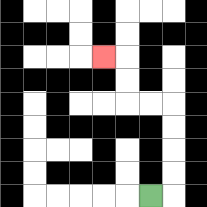{'start': '[6, 8]', 'end': '[4, 2]', 'path_directions': 'R,U,U,U,U,L,L,U,U,L', 'path_coordinates': '[[6, 8], [7, 8], [7, 7], [7, 6], [7, 5], [7, 4], [6, 4], [5, 4], [5, 3], [5, 2], [4, 2]]'}